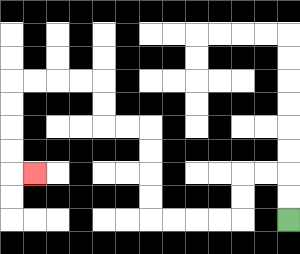{'start': '[12, 9]', 'end': '[1, 7]', 'path_directions': 'U,U,L,L,D,D,L,L,L,L,U,U,U,U,L,L,U,U,L,L,L,L,D,D,D,D,R', 'path_coordinates': '[[12, 9], [12, 8], [12, 7], [11, 7], [10, 7], [10, 8], [10, 9], [9, 9], [8, 9], [7, 9], [6, 9], [6, 8], [6, 7], [6, 6], [6, 5], [5, 5], [4, 5], [4, 4], [4, 3], [3, 3], [2, 3], [1, 3], [0, 3], [0, 4], [0, 5], [0, 6], [0, 7], [1, 7]]'}